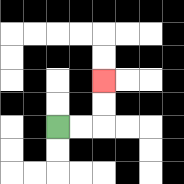{'start': '[2, 5]', 'end': '[4, 3]', 'path_directions': 'R,R,U,U', 'path_coordinates': '[[2, 5], [3, 5], [4, 5], [4, 4], [4, 3]]'}